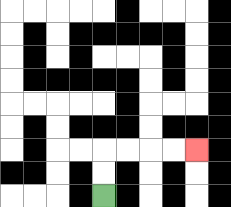{'start': '[4, 8]', 'end': '[8, 6]', 'path_directions': 'U,U,R,R,R,R', 'path_coordinates': '[[4, 8], [4, 7], [4, 6], [5, 6], [6, 6], [7, 6], [8, 6]]'}